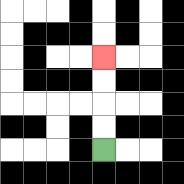{'start': '[4, 6]', 'end': '[4, 2]', 'path_directions': 'U,U,U,U', 'path_coordinates': '[[4, 6], [4, 5], [4, 4], [4, 3], [4, 2]]'}